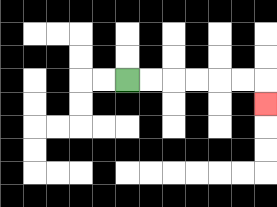{'start': '[5, 3]', 'end': '[11, 4]', 'path_directions': 'R,R,R,R,R,R,D', 'path_coordinates': '[[5, 3], [6, 3], [7, 3], [8, 3], [9, 3], [10, 3], [11, 3], [11, 4]]'}